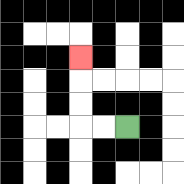{'start': '[5, 5]', 'end': '[3, 2]', 'path_directions': 'L,L,U,U,U', 'path_coordinates': '[[5, 5], [4, 5], [3, 5], [3, 4], [3, 3], [3, 2]]'}